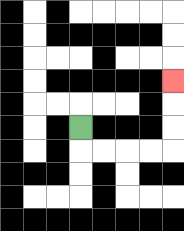{'start': '[3, 5]', 'end': '[7, 3]', 'path_directions': 'D,R,R,R,R,U,U,U', 'path_coordinates': '[[3, 5], [3, 6], [4, 6], [5, 6], [6, 6], [7, 6], [7, 5], [7, 4], [7, 3]]'}